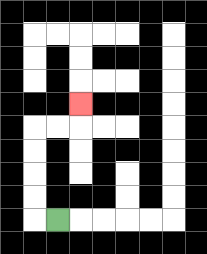{'start': '[2, 9]', 'end': '[3, 4]', 'path_directions': 'L,U,U,U,U,R,R,U', 'path_coordinates': '[[2, 9], [1, 9], [1, 8], [1, 7], [1, 6], [1, 5], [2, 5], [3, 5], [3, 4]]'}